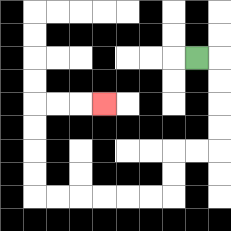{'start': '[8, 2]', 'end': '[4, 4]', 'path_directions': 'R,D,D,D,D,L,L,D,D,L,L,L,L,L,L,U,U,U,U,R,R,R', 'path_coordinates': '[[8, 2], [9, 2], [9, 3], [9, 4], [9, 5], [9, 6], [8, 6], [7, 6], [7, 7], [7, 8], [6, 8], [5, 8], [4, 8], [3, 8], [2, 8], [1, 8], [1, 7], [1, 6], [1, 5], [1, 4], [2, 4], [3, 4], [4, 4]]'}